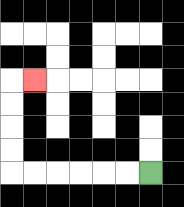{'start': '[6, 7]', 'end': '[1, 3]', 'path_directions': 'L,L,L,L,L,L,U,U,U,U,R', 'path_coordinates': '[[6, 7], [5, 7], [4, 7], [3, 7], [2, 7], [1, 7], [0, 7], [0, 6], [0, 5], [0, 4], [0, 3], [1, 3]]'}